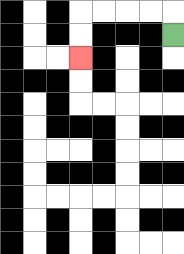{'start': '[7, 1]', 'end': '[3, 2]', 'path_directions': 'U,L,L,L,L,D,D', 'path_coordinates': '[[7, 1], [7, 0], [6, 0], [5, 0], [4, 0], [3, 0], [3, 1], [3, 2]]'}